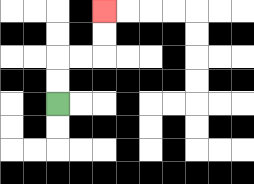{'start': '[2, 4]', 'end': '[4, 0]', 'path_directions': 'U,U,R,R,U,U', 'path_coordinates': '[[2, 4], [2, 3], [2, 2], [3, 2], [4, 2], [4, 1], [4, 0]]'}